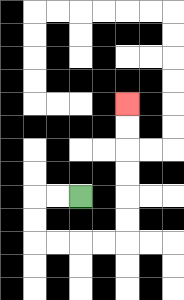{'start': '[3, 8]', 'end': '[5, 4]', 'path_directions': 'L,L,D,D,R,R,R,R,U,U,U,U,U,U', 'path_coordinates': '[[3, 8], [2, 8], [1, 8], [1, 9], [1, 10], [2, 10], [3, 10], [4, 10], [5, 10], [5, 9], [5, 8], [5, 7], [5, 6], [5, 5], [5, 4]]'}